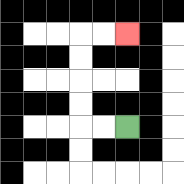{'start': '[5, 5]', 'end': '[5, 1]', 'path_directions': 'L,L,U,U,U,U,R,R', 'path_coordinates': '[[5, 5], [4, 5], [3, 5], [3, 4], [3, 3], [3, 2], [3, 1], [4, 1], [5, 1]]'}